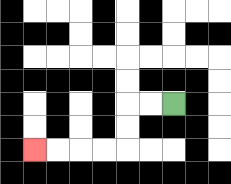{'start': '[7, 4]', 'end': '[1, 6]', 'path_directions': 'L,L,D,D,L,L,L,L', 'path_coordinates': '[[7, 4], [6, 4], [5, 4], [5, 5], [5, 6], [4, 6], [3, 6], [2, 6], [1, 6]]'}